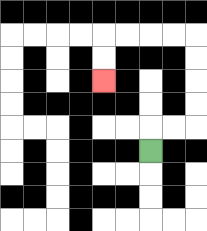{'start': '[6, 6]', 'end': '[4, 3]', 'path_directions': 'U,R,R,U,U,U,U,L,L,L,L,D,D', 'path_coordinates': '[[6, 6], [6, 5], [7, 5], [8, 5], [8, 4], [8, 3], [8, 2], [8, 1], [7, 1], [6, 1], [5, 1], [4, 1], [4, 2], [4, 3]]'}